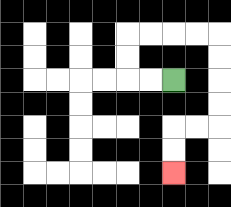{'start': '[7, 3]', 'end': '[7, 7]', 'path_directions': 'L,L,U,U,R,R,R,R,D,D,D,D,L,L,D,D', 'path_coordinates': '[[7, 3], [6, 3], [5, 3], [5, 2], [5, 1], [6, 1], [7, 1], [8, 1], [9, 1], [9, 2], [9, 3], [9, 4], [9, 5], [8, 5], [7, 5], [7, 6], [7, 7]]'}